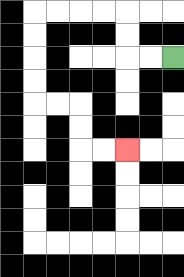{'start': '[7, 2]', 'end': '[5, 6]', 'path_directions': 'L,L,U,U,L,L,L,L,D,D,D,D,R,R,D,D,R,R', 'path_coordinates': '[[7, 2], [6, 2], [5, 2], [5, 1], [5, 0], [4, 0], [3, 0], [2, 0], [1, 0], [1, 1], [1, 2], [1, 3], [1, 4], [2, 4], [3, 4], [3, 5], [3, 6], [4, 6], [5, 6]]'}